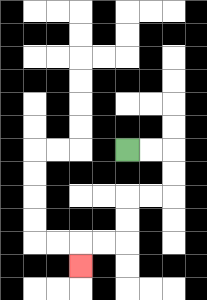{'start': '[5, 6]', 'end': '[3, 11]', 'path_directions': 'R,R,D,D,L,L,D,D,L,L,D', 'path_coordinates': '[[5, 6], [6, 6], [7, 6], [7, 7], [7, 8], [6, 8], [5, 8], [5, 9], [5, 10], [4, 10], [3, 10], [3, 11]]'}